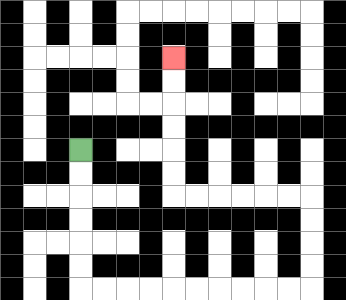{'start': '[3, 6]', 'end': '[7, 2]', 'path_directions': 'D,D,D,D,D,D,R,R,R,R,R,R,R,R,R,R,U,U,U,U,L,L,L,L,L,L,U,U,U,U,U,U', 'path_coordinates': '[[3, 6], [3, 7], [3, 8], [3, 9], [3, 10], [3, 11], [3, 12], [4, 12], [5, 12], [6, 12], [7, 12], [8, 12], [9, 12], [10, 12], [11, 12], [12, 12], [13, 12], [13, 11], [13, 10], [13, 9], [13, 8], [12, 8], [11, 8], [10, 8], [9, 8], [8, 8], [7, 8], [7, 7], [7, 6], [7, 5], [7, 4], [7, 3], [7, 2]]'}